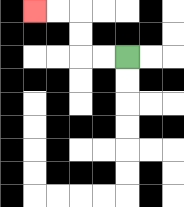{'start': '[5, 2]', 'end': '[1, 0]', 'path_directions': 'L,L,U,U,L,L', 'path_coordinates': '[[5, 2], [4, 2], [3, 2], [3, 1], [3, 0], [2, 0], [1, 0]]'}